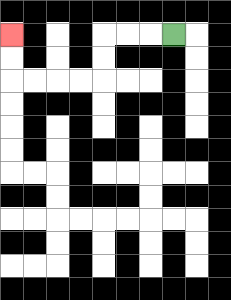{'start': '[7, 1]', 'end': '[0, 1]', 'path_directions': 'L,L,L,D,D,L,L,L,L,U,U', 'path_coordinates': '[[7, 1], [6, 1], [5, 1], [4, 1], [4, 2], [4, 3], [3, 3], [2, 3], [1, 3], [0, 3], [0, 2], [0, 1]]'}